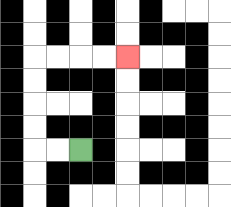{'start': '[3, 6]', 'end': '[5, 2]', 'path_directions': 'L,L,U,U,U,U,R,R,R,R', 'path_coordinates': '[[3, 6], [2, 6], [1, 6], [1, 5], [1, 4], [1, 3], [1, 2], [2, 2], [3, 2], [4, 2], [5, 2]]'}